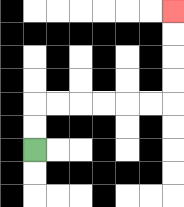{'start': '[1, 6]', 'end': '[7, 0]', 'path_directions': 'U,U,R,R,R,R,R,R,U,U,U,U', 'path_coordinates': '[[1, 6], [1, 5], [1, 4], [2, 4], [3, 4], [4, 4], [5, 4], [6, 4], [7, 4], [7, 3], [7, 2], [7, 1], [7, 0]]'}